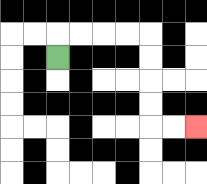{'start': '[2, 2]', 'end': '[8, 5]', 'path_directions': 'U,R,R,R,R,D,D,D,D,R,R', 'path_coordinates': '[[2, 2], [2, 1], [3, 1], [4, 1], [5, 1], [6, 1], [6, 2], [6, 3], [6, 4], [6, 5], [7, 5], [8, 5]]'}